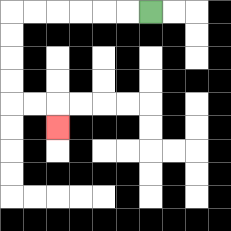{'start': '[6, 0]', 'end': '[2, 5]', 'path_directions': 'L,L,L,L,L,L,D,D,D,D,R,R,D', 'path_coordinates': '[[6, 0], [5, 0], [4, 0], [3, 0], [2, 0], [1, 0], [0, 0], [0, 1], [0, 2], [0, 3], [0, 4], [1, 4], [2, 4], [2, 5]]'}